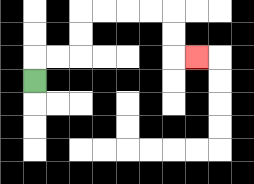{'start': '[1, 3]', 'end': '[8, 2]', 'path_directions': 'U,R,R,U,U,R,R,R,R,D,D,R', 'path_coordinates': '[[1, 3], [1, 2], [2, 2], [3, 2], [3, 1], [3, 0], [4, 0], [5, 0], [6, 0], [7, 0], [7, 1], [7, 2], [8, 2]]'}